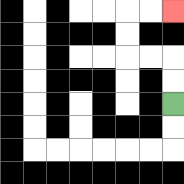{'start': '[7, 4]', 'end': '[7, 0]', 'path_directions': 'U,U,L,L,U,U,R,R', 'path_coordinates': '[[7, 4], [7, 3], [7, 2], [6, 2], [5, 2], [5, 1], [5, 0], [6, 0], [7, 0]]'}